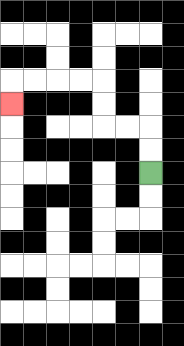{'start': '[6, 7]', 'end': '[0, 4]', 'path_directions': 'U,U,L,L,U,U,L,L,L,L,D', 'path_coordinates': '[[6, 7], [6, 6], [6, 5], [5, 5], [4, 5], [4, 4], [4, 3], [3, 3], [2, 3], [1, 3], [0, 3], [0, 4]]'}